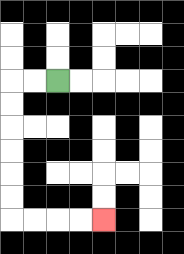{'start': '[2, 3]', 'end': '[4, 9]', 'path_directions': 'L,L,D,D,D,D,D,D,R,R,R,R', 'path_coordinates': '[[2, 3], [1, 3], [0, 3], [0, 4], [0, 5], [0, 6], [0, 7], [0, 8], [0, 9], [1, 9], [2, 9], [3, 9], [4, 9]]'}